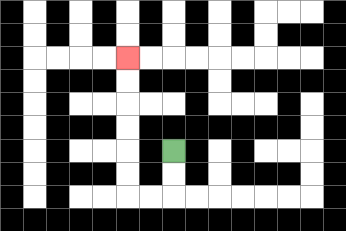{'start': '[7, 6]', 'end': '[5, 2]', 'path_directions': 'D,D,L,L,U,U,U,U,U,U', 'path_coordinates': '[[7, 6], [7, 7], [7, 8], [6, 8], [5, 8], [5, 7], [5, 6], [5, 5], [5, 4], [5, 3], [5, 2]]'}